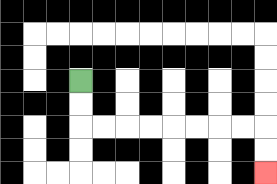{'start': '[3, 3]', 'end': '[11, 7]', 'path_directions': 'D,D,R,R,R,R,R,R,R,R,D,D', 'path_coordinates': '[[3, 3], [3, 4], [3, 5], [4, 5], [5, 5], [6, 5], [7, 5], [8, 5], [9, 5], [10, 5], [11, 5], [11, 6], [11, 7]]'}